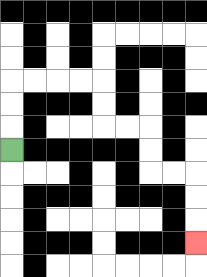{'start': '[0, 6]', 'end': '[8, 10]', 'path_directions': 'U,U,U,R,R,R,R,D,D,R,R,D,D,R,R,D,D,D', 'path_coordinates': '[[0, 6], [0, 5], [0, 4], [0, 3], [1, 3], [2, 3], [3, 3], [4, 3], [4, 4], [4, 5], [5, 5], [6, 5], [6, 6], [6, 7], [7, 7], [8, 7], [8, 8], [8, 9], [8, 10]]'}